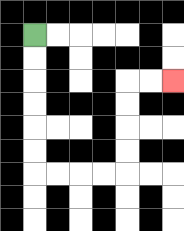{'start': '[1, 1]', 'end': '[7, 3]', 'path_directions': 'D,D,D,D,D,D,R,R,R,R,U,U,U,U,R,R', 'path_coordinates': '[[1, 1], [1, 2], [1, 3], [1, 4], [1, 5], [1, 6], [1, 7], [2, 7], [3, 7], [4, 7], [5, 7], [5, 6], [5, 5], [5, 4], [5, 3], [6, 3], [7, 3]]'}